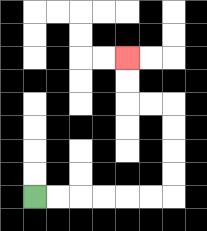{'start': '[1, 8]', 'end': '[5, 2]', 'path_directions': 'R,R,R,R,R,R,U,U,U,U,L,L,U,U', 'path_coordinates': '[[1, 8], [2, 8], [3, 8], [4, 8], [5, 8], [6, 8], [7, 8], [7, 7], [7, 6], [7, 5], [7, 4], [6, 4], [5, 4], [5, 3], [5, 2]]'}